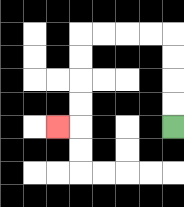{'start': '[7, 5]', 'end': '[2, 5]', 'path_directions': 'U,U,U,U,L,L,L,L,D,D,D,D,L', 'path_coordinates': '[[7, 5], [7, 4], [7, 3], [7, 2], [7, 1], [6, 1], [5, 1], [4, 1], [3, 1], [3, 2], [3, 3], [3, 4], [3, 5], [2, 5]]'}